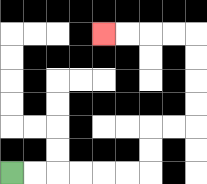{'start': '[0, 7]', 'end': '[4, 1]', 'path_directions': 'R,R,R,R,R,R,U,U,R,R,U,U,U,U,L,L,L,L', 'path_coordinates': '[[0, 7], [1, 7], [2, 7], [3, 7], [4, 7], [5, 7], [6, 7], [6, 6], [6, 5], [7, 5], [8, 5], [8, 4], [8, 3], [8, 2], [8, 1], [7, 1], [6, 1], [5, 1], [4, 1]]'}